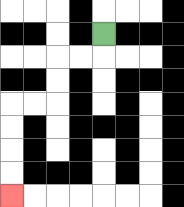{'start': '[4, 1]', 'end': '[0, 8]', 'path_directions': 'D,L,L,D,D,L,L,D,D,D,D', 'path_coordinates': '[[4, 1], [4, 2], [3, 2], [2, 2], [2, 3], [2, 4], [1, 4], [0, 4], [0, 5], [0, 6], [0, 7], [0, 8]]'}